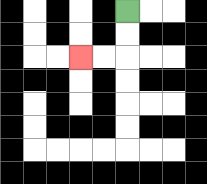{'start': '[5, 0]', 'end': '[3, 2]', 'path_directions': 'D,D,L,L', 'path_coordinates': '[[5, 0], [5, 1], [5, 2], [4, 2], [3, 2]]'}